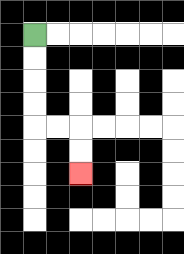{'start': '[1, 1]', 'end': '[3, 7]', 'path_directions': 'D,D,D,D,R,R,D,D', 'path_coordinates': '[[1, 1], [1, 2], [1, 3], [1, 4], [1, 5], [2, 5], [3, 5], [3, 6], [3, 7]]'}